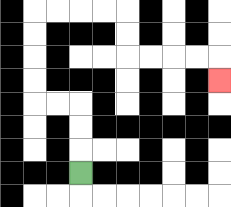{'start': '[3, 7]', 'end': '[9, 3]', 'path_directions': 'U,U,U,L,L,U,U,U,U,R,R,R,R,D,D,R,R,R,R,D', 'path_coordinates': '[[3, 7], [3, 6], [3, 5], [3, 4], [2, 4], [1, 4], [1, 3], [1, 2], [1, 1], [1, 0], [2, 0], [3, 0], [4, 0], [5, 0], [5, 1], [5, 2], [6, 2], [7, 2], [8, 2], [9, 2], [9, 3]]'}